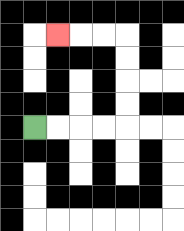{'start': '[1, 5]', 'end': '[2, 1]', 'path_directions': 'R,R,R,R,U,U,U,U,L,L,L', 'path_coordinates': '[[1, 5], [2, 5], [3, 5], [4, 5], [5, 5], [5, 4], [5, 3], [5, 2], [5, 1], [4, 1], [3, 1], [2, 1]]'}